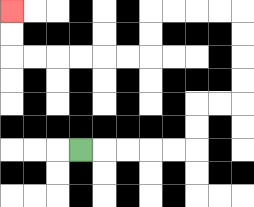{'start': '[3, 6]', 'end': '[0, 0]', 'path_directions': 'R,R,R,R,R,U,U,R,R,U,U,U,U,L,L,L,L,D,D,L,L,L,L,L,L,U,U', 'path_coordinates': '[[3, 6], [4, 6], [5, 6], [6, 6], [7, 6], [8, 6], [8, 5], [8, 4], [9, 4], [10, 4], [10, 3], [10, 2], [10, 1], [10, 0], [9, 0], [8, 0], [7, 0], [6, 0], [6, 1], [6, 2], [5, 2], [4, 2], [3, 2], [2, 2], [1, 2], [0, 2], [0, 1], [0, 0]]'}